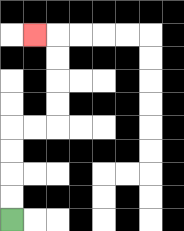{'start': '[0, 9]', 'end': '[1, 1]', 'path_directions': 'U,U,U,U,R,R,U,U,U,U,L', 'path_coordinates': '[[0, 9], [0, 8], [0, 7], [0, 6], [0, 5], [1, 5], [2, 5], [2, 4], [2, 3], [2, 2], [2, 1], [1, 1]]'}